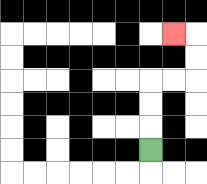{'start': '[6, 6]', 'end': '[7, 1]', 'path_directions': 'U,U,U,R,R,U,U,L', 'path_coordinates': '[[6, 6], [6, 5], [6, 4], [6, 3], [7, 3], [8, 3], [8, 2], [8, 1], [7, 1]]'}